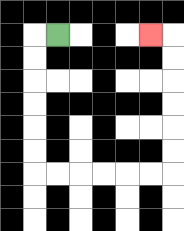{'start': '[2, 1]', 'end': '[6, 1]', 'path_directions': 'L,D,D,D,D,D,D,R,R,R,R,R,R,U,U,U,U,U,U,L', 'path_coordinates': '[[2, 1], [1, 1], [1, 2], [1, 3], [1, 4], [1, 5], [1, 6], [1, 7], [2, 7], [3, 7], [4, 7], [5, 7], [6, 7], [7, 7], [7, 6], [7, 5], [7, 4], [7, 3], [7, 2], [7, 1], [6, 1]]'}